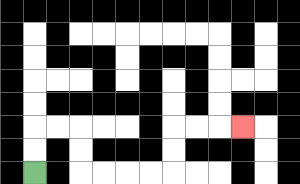{'start': '[1, 7]', 'end': '[10, 5]', 'path_directions': 'U,U,R,R,D,D,R,R,R,R,U,U,R,R,R', 'path_coordinates': '[[1, 7], [1, 6], [1, 5], [2, 5], [3, 5], [3, 6], [3, 7], [4, 7], [5, 7], [6, 7], [7, 7], [7, 6], [7, 5], [8, 5], [9, 5], [10, 5]]'}